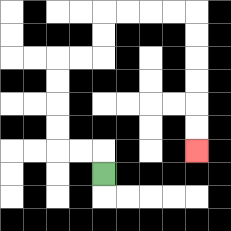{'start': '[4, 7]', 'end': '[8, 6]', 'path_directions': 'U,L,L,U,U,U,U,R,R,U,U,R,R,R,R,D,D,D,D,D,D', 'path_coordinates': '[[4, 7], [4, 6], [3, 6], [2, 6], [2, 5], [2, 4], [2, 3], [2, 2], [3, 2], [4, 2], [4, 1], [4, 0], [5, 0], [6, 0], [7, 0], [8, 0], [8, 1], [8, 2], [8, 3], [8, 4], [8, 5], [8, 6]]'}